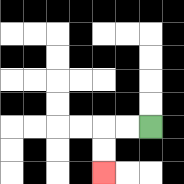{'start': '[6, 5]', 'end': '[4, 7]', 'path_directions': 'L,L,D,D', 'path_coordinates': '[[6, 5], [5, 5], [4, 5], [4, 6], [4, 7]]'}